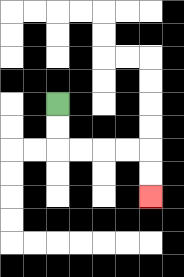{'start': '[2, 4]', 'end': '[6, 8]', 'path_directions': 'D,D,R,R,R,R,D,D', 'path_coordinates': '[[2, 4], [2, 5], [2, 6], [3, 6], [4, 6], [5, 6], [6, 6], [6, 7], [6, 8]]'}